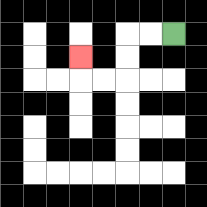{'start': '[7, 1]', 'end': '[3, 2]', 'path_directions': 'L,L,D,D,L,L,U', 'path_coordinates': '[[7, 1], [6, 1], [5, 1], [5, 2], [5, 3], [4, 3], [3, 3], [3, 2]]'}